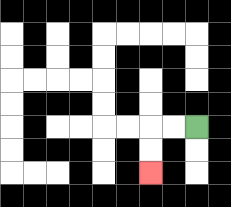{'start': '[8, 5]', 'end': '[6, 7]', 'path_directions': 'L,L,D,D', 'path_coordinates': '[[8, 5], [7, 5], [6, 5], [6, 6], [6, 7]]'}